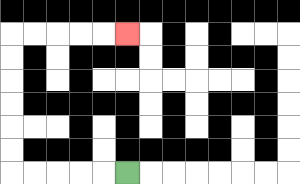{'start': '[5, 7]', 'end': '[5, 1]', 'path_directions': 'L,L,L,L,L,U,U,U,U,U,U,R,R,R,R,R', 'path_coordinates': '[[5, 7], [4, 7], [3, 7], [2, 7], [1, 7], [0, 7], [0, 6], [0, 5], [0, 4], [0, 3], [0, 2], [0, 1], [1, 1], [2, 1], [3, 1], [4, 1], [5, 1]]'}